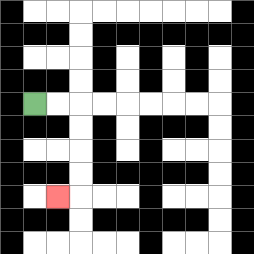{'start': '[1, 4]', 'end': '[2, 8]', 'path_directions': 'R,R,D,D,D,D,L', 'path_coordinates': '[[1, 4], [2, 4], [3, 4], [3, 5], [3, 6], [3, 7], [3, 8], [2, 8]]'}